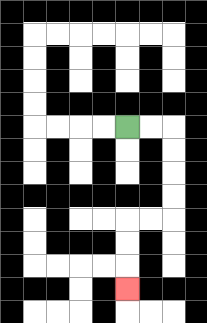{'start': '[5, 5]', 'end': '[5, 12]', 'path_directions': 'R,R,D,D,D,D,L,L,D,D,D', 'path_coordinates': '[[5, 5], [6, 5], [7, 5], [7, 6], [7, 7], [7, 8], [7, 9], [6, 9], [5, 9], [5, 10], [5, 11], [5, 12]]'}